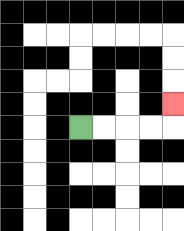{'start': '[3, 5]', 'end': '[7, 4]', 'path_directions': 'R,R,R,R,U', 'path_coordinates': '[[3, 5], [4, 5], [5, 5], [6, 5], [7, 5], [7, 4]]'}